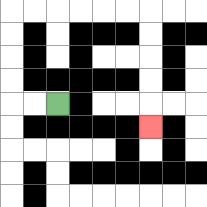{'start': '[2, 4]', 'end': '[6, 5]', 'path_directions': 'L,L,U,U,U,U,R,R,R,R,R,R,D,D,D,D,D', 'path_coordinates': '[[2, 4], [1, 4], [0, 4], [0, 3], [0, 2], [0, 1], [0, 0], [1, 0], [2, 0], [3, 0], [4, 0], [5, 0], [6, 0], [6, 1], [6, 2], [6, 3], [6, 4], [6, 5]]'}